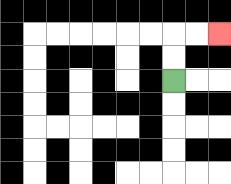{'start': '[7, 3]', 'end': '[9, 1]', 'path_directions': 'U,U,R,R', 'path_coordinates': '[[7, 3], [7, 2], [7, 1], [8, 1], [9, 1]]'}